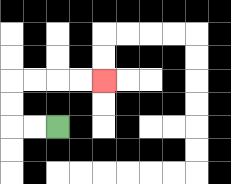{'start': '[2, 5]', 'end': '[4, 3]', 'path_directions': 'L,L,U,U,R,R,R,R', 'path_coordinates': '[[2, 5], [1, 5], [0, 5], [0, 4], [0, 3], [1, 3], [2, 3], [3, 3], [4, 3]]'}